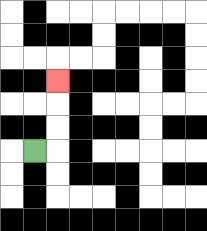{'start': '[1, 6]', 'end': '[2, 3]', 'path_directions': 'R,U,U,U', 'path_coordinates': '[[1, 6], [2, 6], [2, 5], [2, 4], [2, 3]]'}